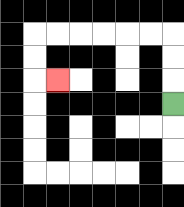{'start': '[7, 4]', 'end': '[2, 3]', 'path_directions': 'U,U,U,L,L,L,L,L,L,D,D,R', 'path_coordinates': '[[7, 4], [7, 3], [7, 2], [7, 1], [6, 1], [5, 1], [4, 1], [3, 1], [2, 1], [1, 1], [1, 2], [1, 3], [2, 3]]'}